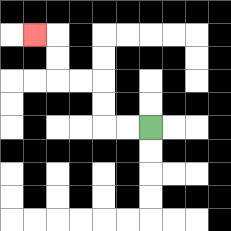{'start': '[6, 5]', 'end': '[1, 1]', 'path_directions': 'L,L,U,U,L,L,U,U,L', 'path_coordinates': '[[6, 5], [5, 5], [4, 5], [4, 4], [4, 3], [3, 3], [2, 3], [2, 2], [2, 1], [1, 1]]'}